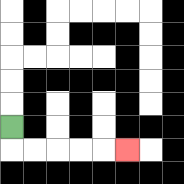{'start': '[0, 5]', 'end': '[5, 6]', 'path_directions': 'D,R,R,R,R,R', 'path_coordinates': '[[0, 5], [0, 6], [1, 6], [2, 6], [3, 6], [4, 6], [5, 6]]'}